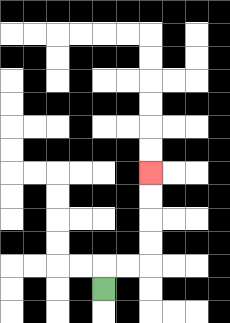{'start': '[4, 12]', 'end': '[6, 7]', 'path_directions': 'U,R,R,U,U,U,U', 'path_coordinates': '[[4, 12], [4, 11], [5, 11], [6, 11], [6, 10], [6, 9], [6, 8], [6, 7]]'}